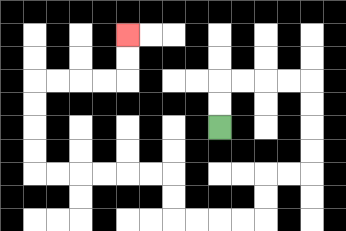{'start': '[9, 5]', 'end': '[5, 1]', 'path_directions': 'U,U,R,R,R,R,D,D,D,D,L,L,D,D,L,L,L,L,U,U,L,L,L,L,L,L,U,U,U,U,R,R,R,R,U,U', 'path_coordinates': '[[9, 5], [9, 4], [9, 3], [10, 3], [11, 3], [12, 3], [13, 3], [13, 4], [13, 5], [13, 6], [13, 7], [12, 7], [11, 7], [11, 8], [11, 9], [10, 9], [9, 9], [8, 9], [7, 9], [7, 8], [7, 7], [6, 7], [5, 7], [4, 7], [3, 7], [2, 7], [1, 7], [1, 6], [1, 5], [1, 4], [1, 3], [2, 3], [3, 3], [4, 3], [5, 3], [5, 2], [5, 1]]'}